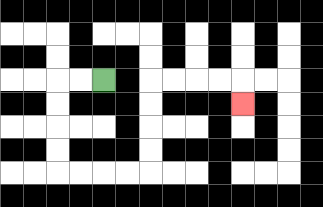{'start': '[4, 3]', 'end': '[10, 4]', 'path_directions': 'L,L,D,D,D,D,R,R,R,R,U,U,U,U,R,R,R,R,D', 'path_coordinates': '[[4, 3], [3, 3], [2, 3], [2, 4], [2, 5], [2, 6], [2, 7], [3, 7], [4, 7], [5, 7], [6, 7], [6, 6], [6, 5], [6, 4], [6, 3], [7, 3], [8, 3], [9, 3], [10, 3], [10, 4]]'}